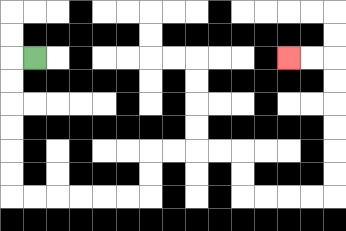{'start': '[1, 2]', 'end': '[12, 2]', 'path_directions': 'L,D,D,D,D,D,D,R,R,R,R,R,R,U,U,R,R,R,R,D,D,R,R,R,R,U,U,U,U,U,U,L,L', 'path_coordinates': '[[1, 2], [0, 2], [0, 3], [0, 4], [0, 5], [0, 6], [0, 7], [0, 8], [1, 8], [2, 8], [3, 8], [4, 8], [5, 8], [6, 8], [6, 7], [6, 6], [7, 6], [8, 6], [9, 6], [10, 6], [10, 7], [10, 8], [11, 8], [12, 8], [13, 8], [14, 8], [14, 7], [14, 6], [14, 5], [14, 4], [14, 3], [14, 2], [13, 2], [12, 2]]'}